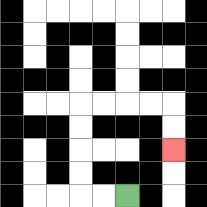{'start': '[5, 8]', 'end': '[7, 6]', 'path_directions': 'L,L,U,U,U,U,R,R,R,R,D,D', 'path_coordinates': '[[5, 8], [4, 8], [3, 8], [3, 7], [3, 6], [3, 5], [3, 4], [4, 4], [5, 4], [6, 4], [7, 4], [7, 5], [7, 6]]'}